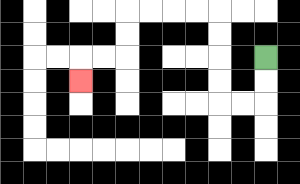{'start': '[11, 2]', 'end': '[3, 3]', 'path_directions': 'D,D,L,L,U,U,U,U,L,L,L,L,D,D,L,L,D', 'path_coordinates': '[[11, 2], [11, 3], [11, 4], [10, 4], [9, 4], [9, 3], [9, 2], [9, 1], [9, 0], [8, 0], [7, 0], [6, 0], [5, 0], [5, 1], [5, 2], [4, 2], [3, 2], [3, 3]]'}